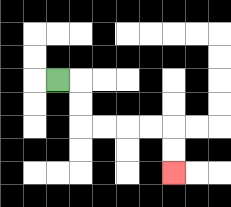{'start': '[2, 3]', 'end': '[7, 7]', 'path_directions': 'R,D,D,R,R,R,R,D,D', 'path_coordinates': '[[2, 3], [3, 3], [3, 4], [3, 5], [4, 5], [5, 5], [6, 5], [7, 5], [7, 6], [7, 7]]'}